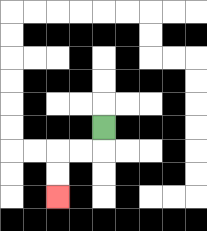{'start': '[4, 5]', 'end': '[2, 8]', 'path_directions': 'D,L,L,D,D', 'path_coordinates': '[[4, 5], [4, 6], [3, 6], [2, 6], [2, 7], [2, 8]]'}